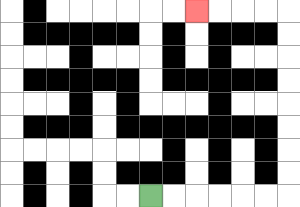{'start': '[6, 8]', 'end': '[8, 0]', 'path_directions': 'R,R,R,R,R,R,U,U,U,U,U,U,U,U,L,L,L,L', 'path_coordinates': '[[6, 8], [7, 8], [8, 8], [9, 8], [10, 8], [11, 8], [12, 8], [12, 7], [12, 6], [12, 5], [12, 4], [12, 3], [12, 2], [12, 1], [12, 0], [11, 0], [10, 0], [9, 0], [8, 0]]'}